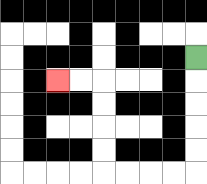{'start': '[8, 2]', 'end': '[2, 3]', 'path_directions': 'D,D,D,D,D,L,L,L,L,U,U,U,U,L,L', 'path_coordinates': '[[8, 2], [8, 3], [8, 4], [8, 5], [8, 6], [8, 7], [7, 7], [6, 7], [5, 7], [4, 7], [4, 6], [4, 5], [4, 4], [4, 3], [3, 3], [2, 3]]'}